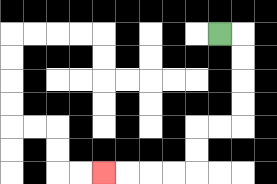{'start': '[9, 1]', 'end': '[4, 7]', 'path_directions': 'R,D,D,D,D,L,L,D,D,L,L,L,L', 'path_coordinates': '[[9, 1], [10, 1], [10, 2], [10, 3], [10, 4], [10, 5], [9, 5], [8, 5], [8, 6], [8, 7], [7, 7], [6, 7], [5, 7], [4, 7]]'}